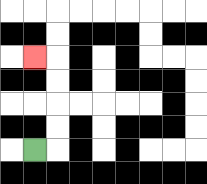{'start': '[1, 6]', 'end': '[1, 2]', 'path_directions': 'R,U,U,U,U,L', 'path_coordinates': '[[1, 6], [2, 6], [2, 5], [2, 4], [2, 3], [2, 2], [1, 2]]'}